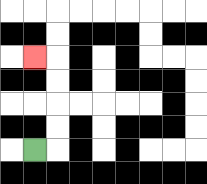{'start': '[1, 6]', 'end': '[1, 2]', 'path_directions': 'R,U,U,U,U,L', 'path_coordinates': '[[1, 6], [2, 6], [2, 5], [2, 4], [2, 3], [2, 2], [1, 2]]'}